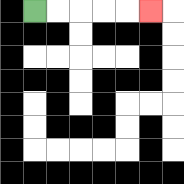{'start': '[1, 0]', 'end': '[6, 0]', 'path_directions': 'R,R,R,R,R', 'path_coordinates': '[[1, 0], [2, 0], [3, 0], [4, 0], [5, 0], [6, 0]]'}